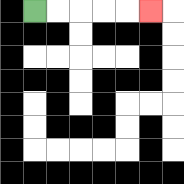{'start': '[1, 0]', 'end': '[6, 0]', 'path_directions': 'R,R,R,R,R', 'path_coordinates': '[[1, 0], [2, 0], [3, 0], [4, 0], [5, 0], [6, 0]]'}